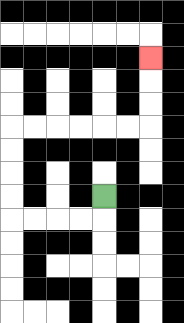{'start': '[4, 8]', 'end': '[6, 2]', 'path_directions': 'D,L,L,L,L,U,U,U,U,R,R,R,R,R,R,U,U,U', 'path_coordinates': '[[4, 8], [4, 9], [3, 9], [2, 9], [1, 9], [0, 9], [0, 8], [0, 7], [0, 6], [0, 5], [1, 5], [2, 5], [3, 5], [4, 5], [5, 5], [6, 5], [6, 4], [6, 3], [6, 2]]'}